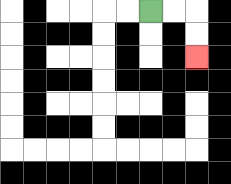{'start': '[6, 0]', 'end': '[8, 2]', 'path_directions': 'R,R,D,D', 'path_coordinates': '[[6, 0], [7, 0], [8, 0], [8, 1], [8, 2]]'}